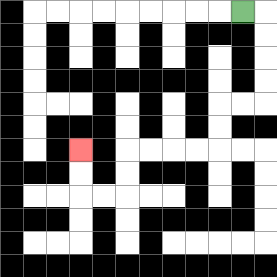{'start': '[10, 0]', 'end': '[3, 6]', 'path_directions': 'R,D,D,D,D,L,L,D,D,L,L,L,L,D,D,L,L,U,U', 'path_coordinates': '[[10, 0], [11, 0], [11, 1], [11, 2], [11, 3], [11, 4], [10, 4], [9, 4], [9, 5], [9, 6], [8, 6], [7, 6], [6, 6], [5, 6], [5, 7], [5, 8], [4, 8], [3, 8], [3, 7], [3, 6]]'}